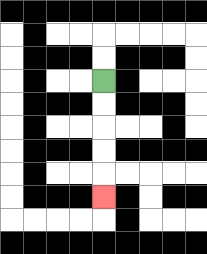{'start': '[4, 3]', 'end': '[4, 8]', 'path_directions': 'D,D,D,D,D', 'path_coordinates': '[[4, 3], [4, 4], [4, 5], [4, 6], [4, 7], [4, 8]]'}